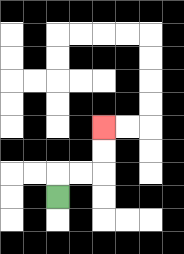{'start': '[2, 8]', 'end': '[4, 5]', 'path_directions': 'U,R,R,U,U', 'path_coordinates': '[[2, 8], [2, 7], [3, 7], [4, 7], [4, 6], [4, 5]]'}